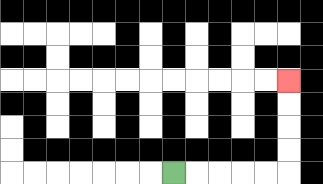{'start': '[7, 7]', 'end': '[12, 3]', 'path_directions': 'R,R,R,R,R,U,U,U,U', 'path_coordinates': '[[7, 7], [8, 7], [9, 7], [10, 7], [11, 7], [12, 7], [12, 6], [12, 5], [12, 4], [12, 3]]'}